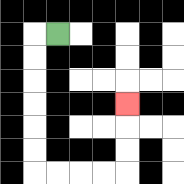{'start': '[2, 1]', 'end': '[5, 4]', 'path_directions': 'L,D,D,D,D,D,D,R,R,R,R,U,U,U', 'path_coordinates': '[[2, 1], [1, 1], [1, 2], [1, 3], [1, 4], [1, 5], [1, 6], [1, 7], [2, 7], [3, 7], [4, 7], [5, 7], [5, 6], [5, 5], [5, 4]]'}